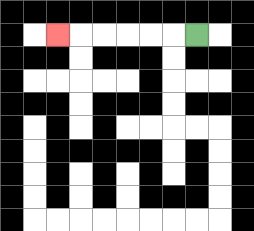{'start': '[8, 1]', 'end': '[2, 1]', 'path_directions': 'L,L,L,L,L,L', 'path_coordinates': '[[8, 1], [7, 1], [6, 1], [5, 1], [4, 1], [3, 1], [2, 1]]'}